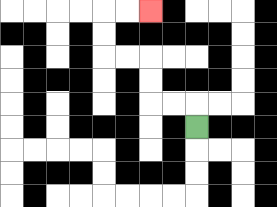{'start': '[8, 5]', 'end': '[6, 0]', 'path_directions': 'U,L,L,U,U,L,L,U,U,R,R', 'path_coordinates': '[[8, 5], [8, 4], [7, 4], [6, 4], [6, 3], [6, 2], [5, 2], [4, 2], [4, 1], [4, 0], [5, 0], [6, 0]]'}